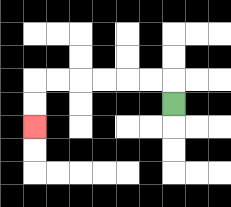{'start': '[7, 4]', 'end': '[1, 5]', 'path_directions': 'U,L,L,L,L,L,L,D,D', 'path_coordinates': '[[7, 4], [7, 3], [6, 3], [5, 3], [4, 3], [3, 3], [2, 3], [1, 3], [1, 4], [1, 5]]'}